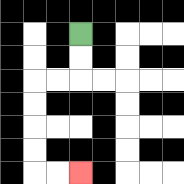{'start': '[3, 1]', 'end': '[3, 7]', 'path_directions': 'D,D,L,L,D,D,D,D,R,R', 'path_coordinates': '[[3, 1], [3, 2], [3, 3], [2, 3], [1, 3], [1, 4], [1, 5], [1, 6], [1, 7], [2, 7], [3, 7]]'}